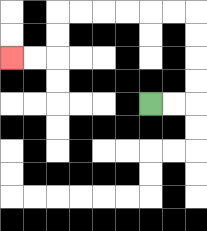{'start': '[6, 4]', 'end': '[0, 2]', 'path_directions': 'R,R,U,U,U,U,L,L,L,L,L,L,D,D,L,L', 'path_coordinates': '[[6, 4], [7, 4], [8, 4], [8, 3], [8, 2], [8, 1], [8, 0], [7, 0], [6, 0], [5, 0], [4, 0], [3, 0], [2, 0], [2, 1], [2, 2], [1, 2], [0, 2]]'}